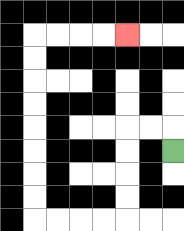{'start': '[7, 6]', 'end': '[5, 1]', 'path_directions': 'U,L,L,D,D,D,D,L,L,L,L,U,U,U,U,U,U,U,U,R,R,R,R', 'path_coordinates': '[[7, 6], [7, 5], [6, 5], [5, 5], [5, 6], [5, 7], [5, 8], [5, 9], [4, 9], [3, 9], [2, 9], [1, 9], [1, 8], [1, 7], [1, 6], [1, 5], [1, 4], [1, 3], [1, 2], [1, 1], [2, 1], [3, 1], [4, 1], [5, 1]]'}